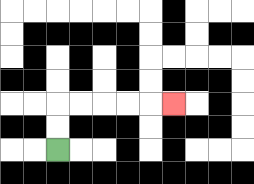{'start': '[2, 6]', 'end': '[7, 4]', 'path_directions': 'U,U,R,R,R,R,R', 'path_coordinates': '[[2, 6], [2, 5], [2, 4], [3, 4], [4, 4], [5, 4], [6, 4], [7, 4]]'}